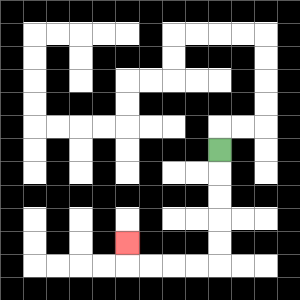{'start': '[9, 6]', 'end': '[5, 10]', 'path_directions': 'D,D,D,D,D,L,L,L,L,U', 'path_coordinates': '[[9, 6], [9, 7], [9, 8], [9, 9], [9, 10], [9, 11], [8, 11], [7, 11], [6, 11], [5, 11], [5, 10]]'}